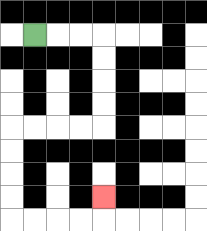{'start': '[1, 1]', 'end': '[4, 8]', 'path_directions': 'R,R,R,D,D,D,D,L,L,L,L,D,D,D,D,R,R,R,R,U', 'path_coordinates': '[[1, 1], [2, 1], [3, 1], [4, 1], [4, 2], [4, 3], [4, 4], [4, 5], [3, 5], [2, 5], [1, 5], [0, 5], [0, 6], [0, 7], [0, 8], [0, 9], [1, 9], [2, 9], [3, 9], [4, 9], [4, 8]]'}